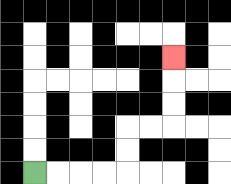{'start': '[1, 7]', 'end': '[7, 2]', 'path_directions': 'R,R,R,R,U,U,R,R,U,U,U', 'path_coordinates': '[[1, 7], [2, 7], [3, 7], [4, 7], [5, 7], [5, 6], [5, 5], [6, 5], [7, 5], [7, 4], [7, 3], [7, 2]]'}